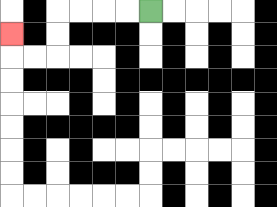{'start': '[6, 0]', 'end': '[0, 1]', 'path_directions': 'L,L,L,L,D,D,L,L,U', 'path_coordinates': '[[6, 0], [5, 0], [4, 0], [3, 0], [2, 0], [2, 1], [2, 2], [1, 2], [0, 2], [0, 1]]'}